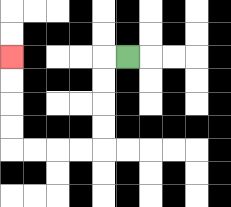{'start': '[5, 2]', 'end': '[0, 2]', 'path_directions': 'L,D,D,D,D,L,L,L,L,U,U,U,U', 'path_coordinates': '[[5, 2], [4, 2], [4, 3], [4, 4], [4, 5], [4, 6], [3, 6], [2, 6], [1, 6], [0, 6], [0, 5], [0, 4], [0, 3], [0, 2]]'}